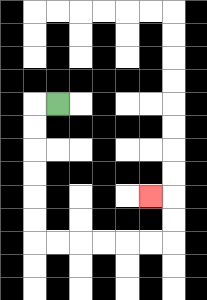{'start': '[2, 4]', 'end': '[6, 8]', 'path_directions': 'L,D,D,D,D,D,D,R,R,R,R,R,R,U,U,L', 'path_coordinates': '[[2, 4], [1, 4], [1, 5], [1, 6], [1, 7], [1, 8], [1, 9], [1, 10], [2, 10], [3, 10], [4, 10], [5, 10], [6, 10], [7, 10], [7, 9], [7, 8], [6, 8]]'}